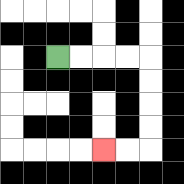{'start': '[2, 2]', 'end': '[4, 6]', 'path_directions': 'R,R,R,R,D,D,D,D,L,L', 'path_coordinates': '[[2, 2], [3, 2], [4, 2], [5, 2], [6, 2], [6, 3], [6, 4], [6, 5], [6, 6], [5, 6], [4, 6]]'}